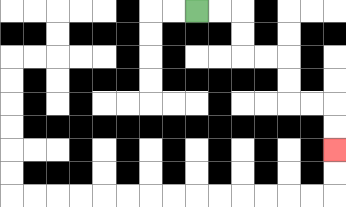{'start': '[8, 0]', 'end': '[14, 6]', 'path_directions': 'R,R,D,D,R,R,D,D,R,R,D,D', 'path_coordinates': '[[8, 0], [9, 0], [10, 0], [10, 1], [10, 2], [11, 2], [12, 2], [12, 3], [12, 4], [13, 4], [14, 4], [14, 5], [14, 6]]'}